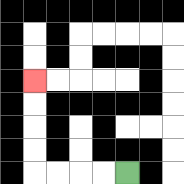{'start': '[5, 7]', 'end': '[1, 3]', 'path_directions': 'L,L,L,L,U,U,U,U', 'path_coordinates': '[[5, 7], [4, 7], [3, 7], [2, 7], [1, 7], [1, 6], [1, 5], [1, 4], [1, 3]]'}